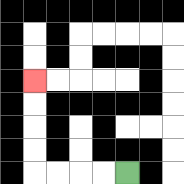{'start': '[5, 7]', 'end': '[1, 3]', 'path_directions': 'L,L,L,L,U,U,U,U', 'path_coordinates': '[[5, 7], [4, 7], [3, 7], [2, 7], [1, 7], [1, 6], [1, 5], [1, 4], [1, 3]]'}